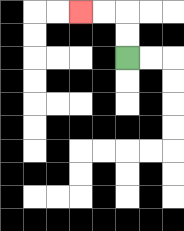{'start': '[5, 2]', 'end': '[3, 0]', 'path_directions': 'U,U,L,L', 'path_coordinates': '[[5, 2], [5, 1], [5, 0], [4, 0], [3, 0]]'}